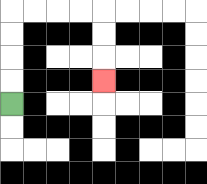{'start': '[0, 4]', 'end': '[4, 3]', 'path_directions': 'U,U,U,U,R,R,R,R,D,D,D', 'path_coordinates': '[[0, 4], [0, 3], [0, 2], [0, 1], [0, 0], [1, 0], [2, 0], [3, 0], [4, 0], [4, 1], [4, 2], [4, 3]]'}